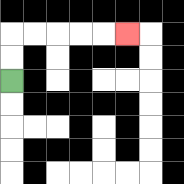{'start': '[0, 3]', 'end': '[5, 1]', 'path_directions': 'U,U,R,R,R,R,R', 'path_coordinates': '[[0, 3], [0, 2], [0, 1], [1, 1], [2, 1], [3, 1], [4, 1], [5, 1]]'}